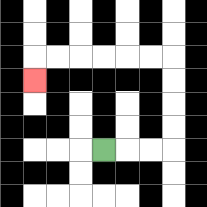{'start': '[4, 6]', 'end': '[1, 3]', 'path_directions': 'R,R,R,U,U,U,U,L,L,L,L,L,L,D', 'path_coordinates': '[[4, 6], [5, 6], [6, 6], [7, 6], [7, 5], [7, 4], [7, 3], [7, 2], [6, 2], [5, 2], [4, 2], [3, 2], [2, 2], [1, 2], [1, 3]]'}